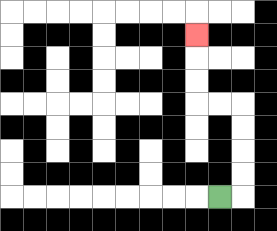{'start': '[9, 8]', 'end': '[8, 1]', 'path_directions': 'R,U,U,U,U,L,L,U,U,U', 'path_coordinates': '[[9, 8], [10, 8], [10, 7], [10, 6], [10, 5], [10, 4], [9, 4], [8, 4], [8, 3], [8, 2], [8, 1]]'}